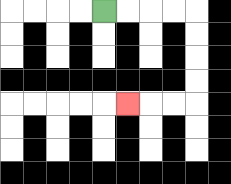{'start': '[4, 0]', 'end': '[5, 4]', 'path_directions': 'R,R,R,R,D,D,D,D,L,L,L', 'path_coordinates': '[[4, 0], [5, 0], [6, 0], [7, 0], [8, 0], [8, 1], [8, 2], [8, 3], [8, 4], [7, 4], [6, 4], [5, 4]]'}